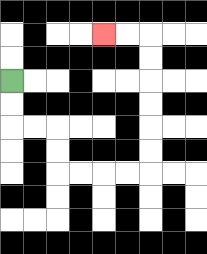{'start': '[0, 3]', 'end': '[4, 1]', 'path_directions': 'D,D,R,R,D,D,R,R,R,R,U,U,U,U,U,U,L,L', 'path_coordinates': '[[0, 3], [0, 4], [0, 5], [1, 5], [2, 5], [2, 6], [2, 7], [3, 7], [4, 7], [5, 7], [6, 7], [6, 6], [6, 5], [6, 4], [6, 3], [6, 2], [6, 1], [5, 1], [4, 1]]'}